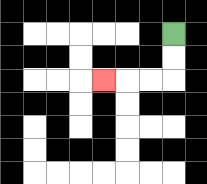{'start': '[7, 1]', 'end': '[4, 3]', 'path_directions': 'D,D,L,L,L', 'path_coordinates': '[[7, 1], [7, 2], [7, 3], [6, 3], [5, 3], [4, 3]]'}